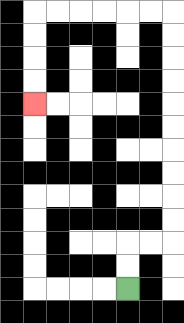{'start': '[5, 12]', 'end': '[1, 4]', 'path_directions': 'U,U,R,R,U,U,U,U,U,U,U,U,U,U,L,L,L,L,L,L,D,D,D,D', 'path_coordinates': '[[5, 12], [5, 11], [5, 10], [6, 10], [7, 10], [7, 9], [7, 8], [7, 7], [7, 6], [7, 5], [7, 4], [7, 3], [7, 2], [7, 1], [7, 0], [6, 0], [5, 0], [4, 0], [3, 0], [2, 0], [1, 0], [1, 1], [1, 2], [1, 3], [1, 4]]'}